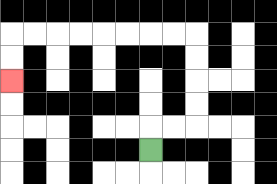{'start': '[6, 6]', 'end': '[0, 3]', 'path_directions': 'U,R,R,U,U,U,U,L,L,L,L,L,L,L,L,D,D', 'path_coordinates': '[[6, 6], [6, 5], [7, 5], [8, 5], [8, 4], [8, 3], [8, 2], [8, 1], [7, 1], [6, 1], [5, 1], [4, 1], [3, 1], [2, 1], [1, 1], [0, 1], [0, 2], [0, 3]]'}